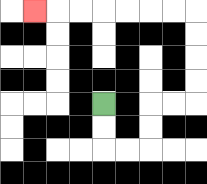{'start': '[4, 4]', 'end': '[1, 0]', 'path_directions': 'D,D,R,R,U,U,R,R,U,U,U,U,L,L,L,L,L,L,L', 'path_coordinates': '[[4, 4], [4, 5], [4, 6], [5, 6], [6, 6], [6, 5], [6, 4], [7, 4], [8, 4], [8, 3], [8, 2], [8, 1], [8, 0], [7, 0], [6, 0], [5, 0], [4, 0], [3, 0], [2, 0], [1, 0]]'}